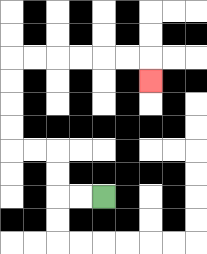{'start': '[4, 8]', 'end': '[6, 3]', 'path_directions': 'L,L,U,U,L,L,U,U,U,U,R,R,R,R,R,R,D', 'path_coordinates': '[[4, 8], [3, 8], [2, 8], [2, 7], [2, 6], [1, 6], [0, 6], [0, 5], [0, 4], [0, 3], [0, 2], [1, 2], [2, 2], [3, 2], [4, 2], [5, 2], [6, 2], [6, 3]]'}